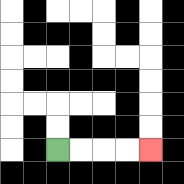{'start': '[2, 6]', 'end': '[6, 6]', 'path_directions': 'R,R,R,R', 'path_coordinates': '[[2, 6], [3, 6], [4, 6], [5, 6], [6, 6]]'}